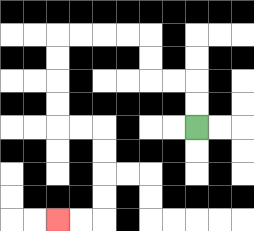{'start': '[8, 5]', 'end': '[2, 9]', 'path_directions': 'U,U,L,L,U,U,L,L,L,L,D,D,D,D,R,R,D,D,D,D,L,L', 'path_coordinates': '[[8, 5], [8, 4], [8, 3], [7, 3], [6, 3], [6, 2], [6, 1], [5, 1], [4, 1], [3, 1], [2, 1], [2, 2], [2, 3], [2, 4], [2, 5], [3, 5], [4, 5], [4, 6], [4, 7], [4, 8], [4, 9], [3, 9], [2, 9]]'}